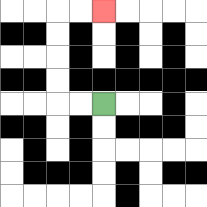{'start': '[4, 4]', 'end': '[4, 0]', 'path_directions': 'L,L,U,U,U,U,R,R', 'path_coordinates': '[[4, 4], [3, 4], [2, 4], [2, 3], [2, 2], [2, 1], [2, 0], [3, 0], [4, 0]]'}